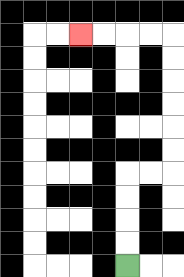{'start': '[5, 11]', 'end': '[3, 1]', 'path_directions': 'U,U,U,U,R,R,U,U,U,U,U,U,L,L,L,L', 'path_coordinates': '[[5, 11], [5, 10], [5, 9], [5, 8], [5, 7], [6, 7], [7, 7], [7, 6], [7, 5], [7, 4], [7, 3], [7, 2], [7, 1], [6, 1], [5, 1], [4, 1], [3, 1]]'}